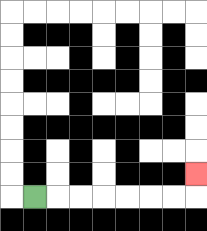{'start': '[1, 8]', 'end': '[8, 7]', 'path_directions': 'R,R,R,R,R,R,R,U', 'path_coordinates': '[[1, 8], [2, 8], [3, 8], [4, 8], [5, 8], [6, 8], [7, 8], [8, 8], [8, 7]]'}